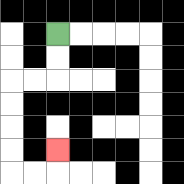{'start': '[2, 1]', 'end': '[2, 6]', 'path_directions': 'D,D,L,L,D,D,D,D,R,R,U', 'path_coordinates': '[[2, 1], [2, 2], [2, 3], [1, 3], [0, 3], [0, 4], [0, 5], [0, 6], [0, 7], [1, 7], [2, 7], [2, 6]]'}